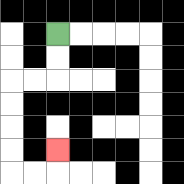{'start': '[2, 1]', 'end': '[2, 6]', 'path_directions': 'D,D,L,L,D,D,D,D,R,R,U', 'path_coordinates': '[[2, 1], [2, 2], [2, 3], [1, 3], [0, 3], [0, 4], [0, 5], [0, 6], [0, 7], [1, 7], [2, 7], [2, 6]]'}